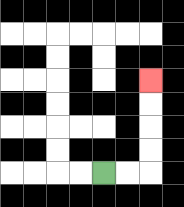{'start': '[4, 7]', 'end': '[6, 3]', 'path_directions': 'R,R,U,U,U,U', 'path_coordinates': '[[4, 7], [5, 7], [6, 7], [6, 6], [6, 5], [6, 4], [6, 3]]'}